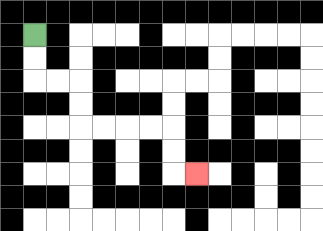{'start': '[1, 1]', 'end': '[8, 7]', 'path_directions': 'D,D,R,R,D,D,R,R,R,R,D,D,R', 'path_coordinates': '[[1, 1], [1, 2], [1, 3], [2, 3], [3, 3], [3, 4], [3, 5], [4, 5], [5, 5], [6, 5], [7, 5], [7, 6], [7, 7], [8, 7]]'}